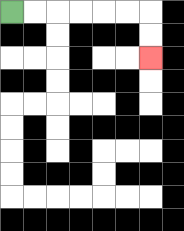{'start': '[0, 0]', 'end': '[6, 2]', 'path_directions': 'R,R,R,R,R,R,D,D', 'path_coordinates': '[[0, 0], [1, 0], [2, 0], [3, 0], [4, 0], [5, 0], [6, 0], [6, 1], [6, 2]]'}